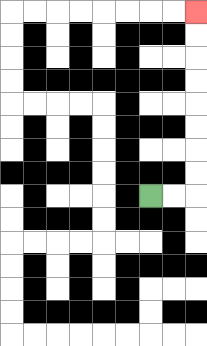{'start': '[6, 8]', 'end': '[8, 0]', 'path_directions': 'R,R,U,U,U,U,U,U,U,U', 'path_coordinates': '[[6, 8], [7, 8], [8, 8], [8, 7], [8, 6], [8, 5], [8, 4], [8, 3], [8, 2], [8, 1], [8, 0]]'}